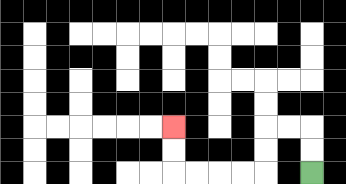{'start': '[13, 7]', 'end': '[7, 5]', 'path_directions': 'U,U,L,L,D,D,L,L,L,L,U,U', 'path_coordinates': '[[13, 7], [13, 6], [13, 5], [12, 5], [11, 5], [11, 6], [11, 7], [10, 7], [9, 7], [8, 7], [7, 7], [7, 6], [7, 5]]'}